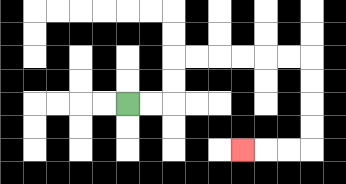{'start': '[5, 4]', 'end': '[10, 6]', 'path_directions': 'R,R,U,U,R,R,R,R,R,R,D,D,D,D,L,L,L', 'path_coordinates': '[[5, 4], [6, 4], [7, 4], [7, 3], [7, 2], [8, 2], [9, 2], [10, 2], [11, 2], [12, 2], [13, 2], [13, 3], [13, 4], [13, 5], [13, 6], [12, 6], [11, 6], [10, 6]]'}